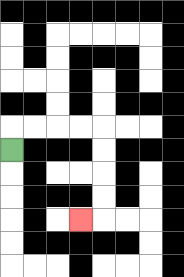{'start': '[0, 6]', 'end': '[3, 9]', 'path_directions': 'U,R,R,R,R,D,D,D,D,L', 'path_coordinates': '[[0, 6], [0, 5], [1, 5], [2, 5], [3, 5], [4, 5], [4, 6], [4, 7], [4, 8], [4, 9], [3, 9]]'}